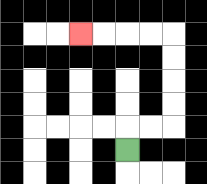{'start': '[5, 6]', 'end': '[3, 1]', 'path_directions': 'U,R,R,U,U,U,U,L,L,L,L', 'path_coordinates': '[[5, 6], [5, 5], [6, 5], [7, 5], [7, 4], [7, 3], [7, 2], [7, 1], [6, 1], [5, 1], [4, 1], [3, 1]]'}